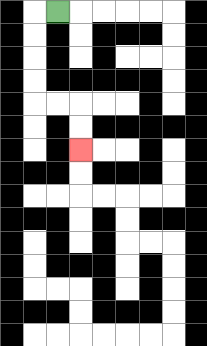{'start': '[2, 0]', 'end': '[3, 6]', 'path_directions': 'L,D,D,D,D,R,R,D,D', 'path_coordinates': '[[2, 0], [1, 0], [1, 1], [1, 2], [1, 3], [1, 4], [2, 4], [3, 4], [3, 5], [3, 6]]'}